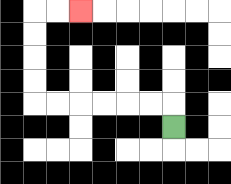{'start': '[7, 5]', 'end': '[3, 0]', 'path_directions': 'U,L,L,L,L,L,L,U,U,U,U,R,R', 'path_coordinates': '[[7, 5], [7, 4], [6, 4], [5, 4], [4, 4], [3, 4], [2, 4], [1, 4], [1, 3], [1, 2], [1, 1], [1, 0], [2, 0], [3, 0]]'}